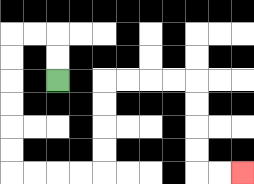{'start': '[2, 3]', 'end': '[10, 7]', 'path_directions': 'U,U,L,L,D,D,D,D,D,D,R,R,R,R,U,U,U,U,R,R,R,R,D,D,D,D,R,R', 'path_coordinates': '[[2, 3], [2, 2], [2, 1], [1, 1], [0, 1], [0, 2], [0, 3], [0, 4], [0, 5], [0, 6], [0, 7], [1, 7], [2, 7], [3, 7], [4, 7], [4, 6], [4, 5], [4, 4], [4, 3], [5, 3], [6, 3], [7, 3], [8, 3], [8, 4], [8, 5], [8, 6], [8, 7], [9, 7], [10, 7]]'}